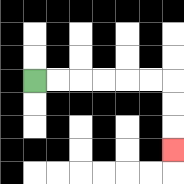{'start': '[1, 3]', 'end': '[7, 6]', 'path_directions': 'R,R,R,R,R,R,D,D,D', 'path_coordinates': '[[1, 3], [2, 3], [3, 3], [4, 3], [5, 3], [6, 3], [7, 3], [7, 4], [7, 5], [7, 6]]'}